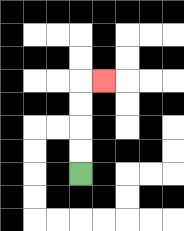{'start': '[3, 7]', 'end': '[4, 3]', 'path_directions': 'U,U,U,U,R', 'path_coordinates': '[[3, 7], [3, 6], [3, 5], [3, 4], [3, 3], [4, 3]]'}